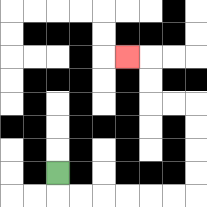{'start': '[2, 7]', 'end': '[5, 2]', 'path_directions': 'D,R,R,R,R,R,R,U,U,U,U,L,L,U,U,L', 'path_coordinates': '[[2, 7], [2, 8], [3, 8], [4, 8], [5, 8], [6, 8], [7, 8], [8, 8], [8, 7], [8, 6], [8, 5], [8, 4], [7, 4], [6, 4], [6, 3], [6, 2], [5, 2]]'}